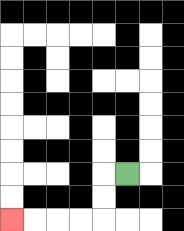{'start': '[5, 7]', 'end': '[0, 9]', 'path_directions': 'L,D,D,L,L,L,L', 'path_coordinates': '[[5, 7], [4, 7], [4, 8], [4, 9], [3, 9], [2, 9], [1, 9], [0, 9]]'}